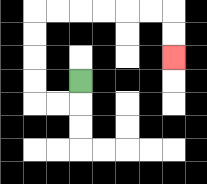{'start': '[3, 3]', 'end': '[7, 2]', 'path_directions': 'D,L,L,U,U,U,U,R,R,R,R,R,R,D,D', 'path_coordinates': '[[3, 3], [3, 4], [2, 4], [1, 4], [1, 3], [1, 2], [1, 1], [1, 0], [2, 0], [3, 0], [4, 0], [5, 0], [6, 0], [7, 0], [7, 1], [7, 2]]'}